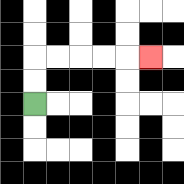{'start': '[1, 4]', 'end': '[6, 2]', 'path_directions': 'U,U,R,R,R,R,R', 'path_coordinates': '[[1, 4], [1, 3], [1, 2], [2, 2], [3, 2], [4, 2], [5, 2], [6, 2]]'}